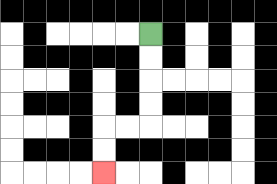{'start': '[6, 1]', 'end': '[4, 7]', 'path_directions': 'D,D,D,D,L,L,D,D', 'path_coordinates': '[[6, 1], [6, 2], [6, 3], [6, 4], [6, 5], [5, 5], [4, 5], [4, 6], [4, 7]]'}